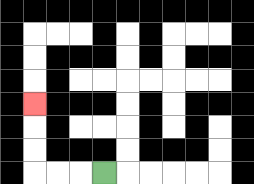{'start': '[4, 7]', 'end': '[1, 4]', 'path_directions': 'L,L,L,U,U,U', 'path_coordinates': '[[4, 7], [3, 7], [2, 7], [1, 7], [1, 6], [1, 5], [1, 4]]'}